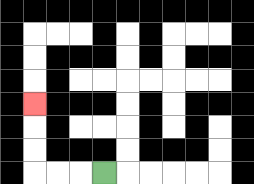{'start': '[4, 7]', 'end': '[1, 4]', 'path_directions': 'L,L,L,U,U,U', 'path_coordinates': '[[4, 7], [3, 7], [2, 7], [1, 7], [1, 6], [1, 5], [1, 4]]'}